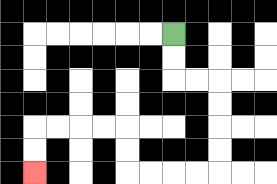{'start': '[7, 1]', 'end': '[1, 7]', 'path_directions': 'D,D,R,R,D,D,D,D,L,L,L,L,U,U,L,L,L,L,D,D', 'path_coordinates': '[[7, 1], [7, 2], [7, 3], [8, 3], [9, 3], [9, 4], [9, 5], [9, 6], [9, 7], [8, 7], [7, 7], [6, 7], [5, 7], [5, 6], [5, 5], [4, 5], [3, 5], [2, 5], [1, 5], [1, 6], [1, 7]]'}